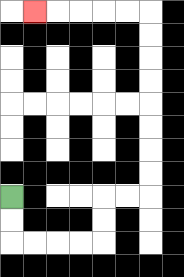{'start': '[0, 8]', 'end': '[1, 0]', 'path_directions': 'D,D,R,R,R,R,U,U,R,R,U,U,U,U,U,U,U,U,L,L,L,L,L', 'path_coordinates': '[[0, 8], [0, 9], [0, 10], [1, 10], [2, 10], [3, 10], [4, 10], [4, 9], [4, 8], [5, 8], [6, 8], [6, 7], [6, 6], [6, 5], [6, 4], [6, 3], [6, 2], [6, 1], [6, 0], [5, 0], [4, 0], [3, 0], [2, 0], [1, 0]]'}